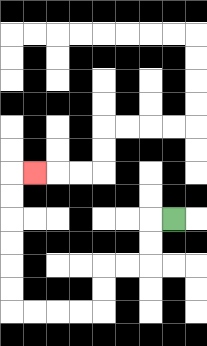{'start': '[7, 9]', 'end': '[1, 7]', 'path_directions': 'L,D,D,L,L,D,D,L,L,L,L,U,U,U,U,U,U,R', 'path_coordinates': '[[7, 9], [6, 9], [6, 10], [6, 11], [5, 11], [4, 11], [4, 12], [4, 13], [3, 13], [2, 13], [1, 13], [0, 13], [0, 12], [0, 11], [0, 10], [0, 9], [0, 8], [0, 7], [1, 7]]'}